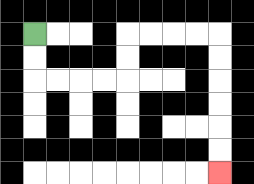{'start': '[1, 1]', 'end': '[9, 7]', 'path_directions': 'D,D,R,R,R,R,U,U,R,R,R,R,D,D,D,D,D,D', 'path_coordinates': '[[1, 1], [1, 2], [1, 3], [2, 3], [3, 3], [4, 3], [5, 3], [5, 2], [5, 1], [6, 1], [7, 1], [8, 1], [9, 1], [9, 2], [9, 3], [9, 4], [9, 5], [9, 6], [9, 7]]'}